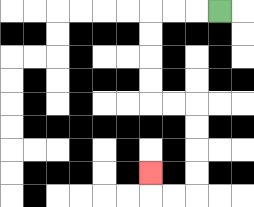{'start': '[9, 0]', 'end': '[6, 7]', 'path_directions': 'L,L,L,D,D,D,D,R,R,D,D,D,D,L,L,U', 'path_coordinates': '[[9, 0], [8, 0], [7, 0], [6, 0], [6, 1], [6, 2], [6, 3], [6, 4], [7, 4], [8, 4], [8, 5], [8, 6], [8, 7], [8, 8], [7, 8], [6, 8], [6, 7]]'}